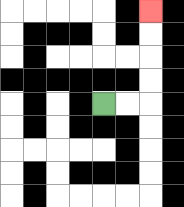{'start': '[4, 4]', 'end': '[6, 0]', 'path_directions': 'R,R,U,U,U,U', 'path_coordinates': '[[4, 4], [5, 4], [6, 4], [6, 3], [6, 2], [6, 1], [6, 0]]'}